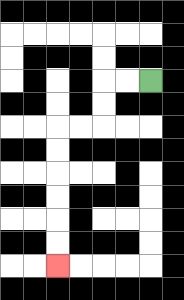{'start': '[6, 3]', 'end': '[2, 11]', 'path_directions': 'L,L,D,D,L,L,D,D,D,D,D,D', 'path_coordinates': '[[6, 3], [5, 3], [4, 3], [4, 4], [4, 5], [3, 5], [2, 5], [2, 6], [2, 7], [2, 8], [2, 9], [2, 10], [2, 11]]'}